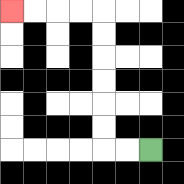{'start': '[6, 6]', 'end': '[0, 0]', 'path_directions': 'L,L,U,U,U,U,U,U,L,L,L,L', 'path_coordinates': '[[6, 6], [5, 6], [4, 6], [4, 5], [4, 4], [4, 3], [4, 2], [4, 1], [4, 0], [3, 0], [2, 0], [1, 0], [0, 0]]'}